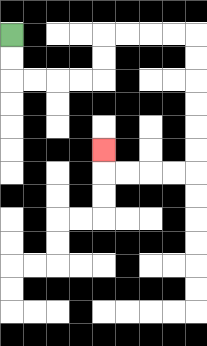{'start': '[0, 1]', 'end': '[4, 6]', 'path_directions': 'D,D,R,R,R,R,U,U,R,R,R,R,D,D,D,D,D,D,L,L,L,L,U', 'path_coordinates': '[[0, 1], [0, 2], [0, 3], [1, 3], [2, 3], [3, 3], [4, 3], [4, 2], [4, 1], [5, 1], [6, 1], [7, 1], [8, 1], [8, 2], [8, 3], [8, 4], [8, 5], [8, 6], [8, 7], [7, 7], [6, 7], [5, 7], [4, 7], [4, 6]]'}